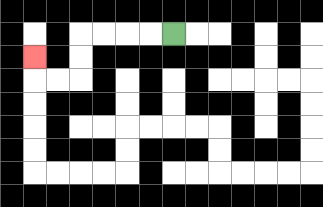{'start': '[7, 1]', 'end': '[1, 2]', 'path_directions': 'L,L,L,L,D,D,L,L,U', 'path_coordinates': '[[7, 1], [6, 1], [5, 1], [4, 1], [3, 1], [3, 2], [3, 3], [2, 3], [1, 3], [1, 2]]'}